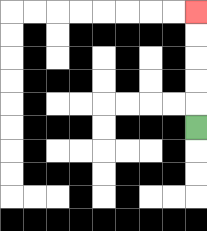{'start': '[8, 5]', 'end': '[8, 0]', 'path_directions': 'U,U,U,U,U', 'path_coordinates': '[[8, 5], [8, 4], [8, 3], [8, 2], [8, 1], [8, 0]]'}